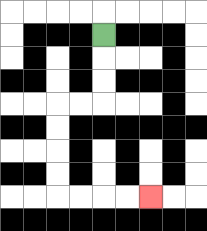{'start': '[4, 1]', 'end': '[6, 8]', 'path_directions': 'D,D,D,L,L,D,D,D,D,R,R,R,R', 'path_coordinates': '[[4, 1], [4, 2], [4, 3], [4, 4], [3, 4], [2, 4], [2, 5], [2, 6], [2, 7], [2, 8], [3, 8], [4, 8], [5, 8], [6, 8]]'}